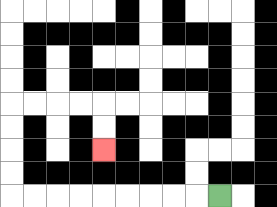{'start': '[9, 8]', 'end': '[4, 6]', 'path_directions': 'L,L,L,L,L,L,L,L,L,U,U,U,U,R,R,R,R,D,D', 'path_coordinates': '[[9, 8], [8, 8], [7, 8], [6, 8], [5, 8], [4, 8], [3, 8], [2, 8], [1, 8], [0, 8], [0, 7], [0, 6], [0, 5], [0, 4], [1, 4], [2, 4], [3, 4], [4, 4], [4, 5], [4, 6]]'}